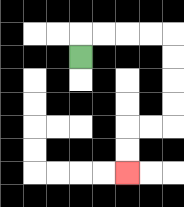{'start': '[3, 2]', 'end': '[5, 7]', 'path_directions': 'U,R,R,R,R,D,D,D,D,L,L,D,D', 'path_coordinates': '[[3, 2], [3, 1], [4, 1], [5, 1], [6, 1], [7, 1], [7, 2], [7, 3], [7, 4], [7, 5], [6, 5], [5, 5], [5, 6], [5, 7]]'}